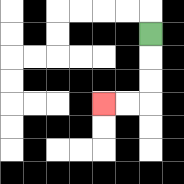{'start': '[6, 1]', 'end': '[4, 4]', 'path_directions': 'D,D,D,L,L', 'path_coordinates': '[[6, 1], [6, 2], [6, 3], [6, 4], [5, 4], [4, 4]]'}